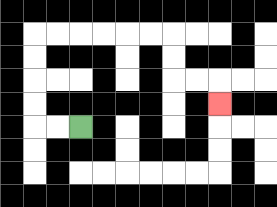{'start': '[3, 5]', 'end': '[9, 4]', 'path_directions': 'L,L,U,U,U,U,R,R,R,R,R,R,D,D,R,R,D', 'path_coordinates': '[[3, 5], [2, 5], [1, 5], [1, 4], [1, 3], [1, 2], [1, 1], [2, 1], [3, 1], [4, 1], [5, 1], [6, 1], [7, 1], [7, 2], [7, 3], [8, 3], [9, 3], [9, 4]]'}